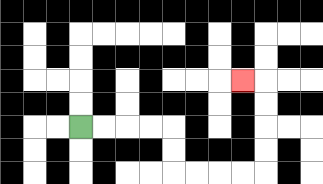{'start': '[3, 5]', 'end': '[10, 3]', 'path_directions': 'R,R,R,R,D,D,R,R,R,R,U,U,U,U,L', 'path_coordinates': '[[3, 5], [4, 5], [5, 5], [6, 5], [7, 5], [7, 6], [7, 7], [8, 7], [9, 7], [10, 7], [11, 7], [11, 6], [11, 5], [11, 4], [11, 3], [10, 3]]'}